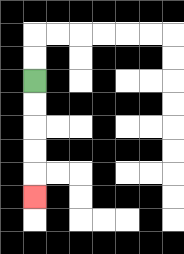{'start': '[1, 3]', 'end': '[1, 8]', 'path_directions': 'D,D,D,D,D', 'path_coordinates': '[[1, 3], [1, 4], [1, 5], [1, 6], [1, 7], [1, 8]]'}